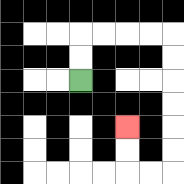{'start': '[3, 3]', 'end': '[5, 5]', 'path_directions': 'U,U,R,R,R,R,D,D,D,D,D,D,L,L,U,U', 'path_coordinates': '[[3, 3], [3, 2], [3, 1], [4, 1], [5, 1], [6, 1], [7, 1], [7, 2], [7, 3], [7, 4], [7, 5], [7, 6], [7, 7], [6, 7], [5, 7], [5, 6], [5, 5]]'}